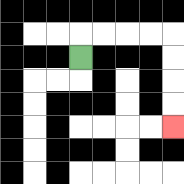{'start': '[3, 2]', 'end': '[7, 5]', 'path_directions': 'U,R,R,R,R,D,D,D,D', 'path_coordinates': '[[3, 2], [3, 1], [4, 1], [5, 1], [6, 1], [7, 1], [7, 2], [7, 3], [7, 4], [7, 5]]'}